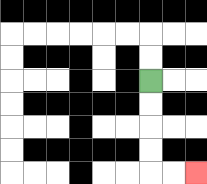{'start': '[6, 3]', 'end': '[8, 7]', 'path_directions': 'D,D,D,D,R,R', 'path_coordinates': '[[6, 3], [6, 4], [6, 5], [6, 6], [6, 7], [7, 7], [8, 7]]'}